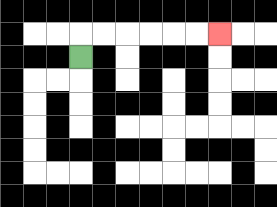{'start': '[3, 2]', 'end': '[9, 1]', 'path_directions': 'U,R,R,R,R,R,R', 'path_coordinates': '[[3, 2], [3, 1], [4, 1], [5, 1], [6, 1], [7, 1], [8, 1], [9, 1]]'}